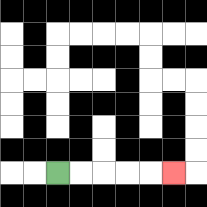{'start': '[2, 7]', 'end': '[7, 7]', 'path_directions': 'R,R,R,R,R', 'path_coordinates': '[[2, 7], [3, 7], [4, 7], [5, 7], [6, 7], [7, 7]]'}